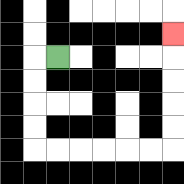{'start': '[2, 2]', 'end': '[7, 1]', 'path_directions': 'L,D,D,D,D,R,R,R,R,R,R,U,U,U,U,U', 'path_coordinates': '[[2, 2], [1, 2], [1, 3], [1, 4], [1, 5], [1, 6], [2, 6], [3, 6], [4, 6], [5, 6], [6, 6], [7, 6], [7, 5], [7, 4], [7, 3], [7, 2], [7, 1]]'}